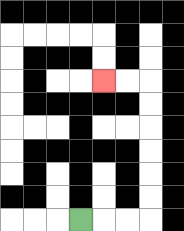{'start': '[3, 9]', 'end': '[4, 3]', 'path_directions': 'R,R,R,U,U,U,U,U,U,L,L', 'path_coordinates': '[[3, 9], [4, 9], [5, 9], [6, 9], [6, 8], [6, 7], [6, 6], [6, 5], [6, 4], [6, 3], [5, 3], [4, 3]]'}